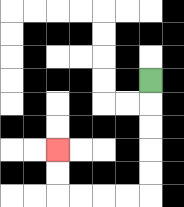{'start': '[6, 3]', 'end': '[2, 6]', 'path_directions': 'D,D,D,D,D,L,L,L,L,U,U', 'path_coordinates': '[[6, 3], [6, 4], [6, 5], [6, 6], [6, 7], [6, 8], [5, 8], [4, 8], [3, 8], [2, 8], [2, 7], [2, 6]]'}